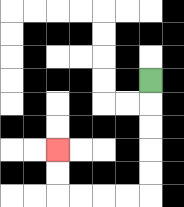{'start': '[6, 3]', 'end': '[2, 6]', 'path_directions': 'D,D,D,D,D,L,L,L,L,U,U', 'path_coordinates': '[[6, 3], [6, 4], [6, 5], [6, 6], [6, 7], [6, 8], [5, 8], [4, 8], [3, 8], [2, 8], [2, 7], [2, 6]]'}